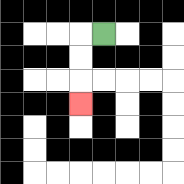{'start': '[4, 1]', 'end': '[3, 4]', 'path_directions': 'L,D,D,D', 'path_coordinates': '[[4, 1], [3, 1], [3, 2], [3, 3], [3, 4]]'}